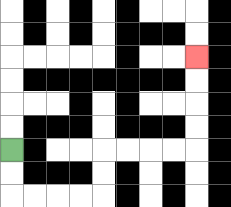{'start': '[0, 6]', 'end': '[8, 2]', 'path_directions': 'D,D,R,R,R,R,U,U,R,R,R,R,U,U,U,U', 'path_coordinates': '[[0, 6], [0, 7], [0, 8], [1, 8], [2, 8], [3, 8], [4, 8], [4, 7], [4, 6], [5, 6], [6, 6], [7, 6], [8, 6], [8, 5], [8, 4], [8, 3], [8, 2]]'}